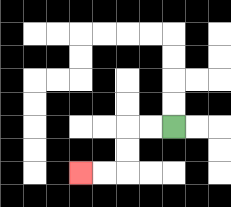{'start': '[7, 5]', 'end': '[3, 7]', 'path_directions': 'L,L,D,D,L,L', 'path_coordinates': '[[7, 5], [6, 5], [5, 5], [5, 6], [5, 7], [4, 7], [3, 7]]'}